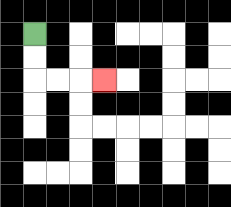{'start': '[1, 1]', 'end': '[4, 3]', 'path_directions': 'D,D,R,R,R', 'path_coordinates': '[[1, 1], [1, 2], [1, 3], [2, 3], [3, 3], [4, 3]]'}